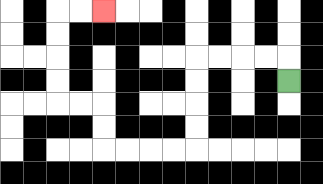{'start': '[12, 3]', 'end': '[4, 0]', 'path_directions': 'U,L,L,L,L,D,D,D,D,L,L,L,L,U,U,L,L,U,U,U,U,R,R', 'path_coordinates': '[[12, 3], [12, 2], [11, 2], [10, 2], [9, 2], [8, 2], [8, 3], [8, 4], [8, 5], [8, 6], [7, 6], [6, 6], [5, 6], [4, 6], [4, 5], [4, 4], [3, 4], [2, 4], [2, 3], [2, 2], [2, 1], [2, 0], [3, 0], [4, 0]]'}